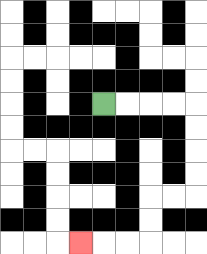{'start': '[4, 4]', 'end': '[3, 10]', 'path_directions': 'R,R,R,R,D,D,D,D,L,L,D,D,L,L,L', 'path_coordinates': '[[4, 4], [5, 4], [6, 4], [7, 4], [8, 4], [8, 5], [8, 6], [8, 7], [8, 8], [7, 8], [6, 8], [6, 9], [6, 10], [5, 10], [4, 10], [3, 10]]'}